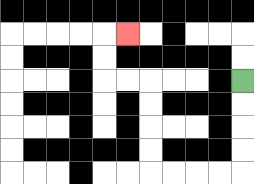{'start': '[10, 3]', 'end': '[5, 1]', 'path_directions': 'D,D,D,D,L,L,L,L,U,U,U,U,L,L,U,U,R', 'path_coordinates': '[[10, 3], [10, 4], [10, 5], [10, 6], [10, 7], [9, 7], [8, 7], [7, 7], [6, 7], [6, 6], [6, 5], [6, 4], [6, 3], [5, 3], [4, 3], [4, 2], [4, 1], [5, 1]]'}